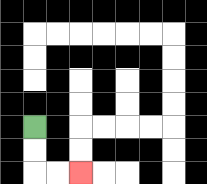{'start': '[1, 5]', 'end': '[3, 7]', 'path_directions': 'D,D,R,R', 'path_coordinates': '[[1, 5], [1, 6], [1, 7], [2, 7], [3, 7]]'}